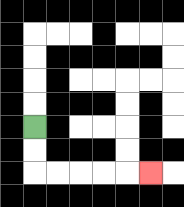{'start': '[1, 5]', 'end': '[6, 7]', 'path_directions': 'D,D,R,R,R,R,R', 'path_coordinates': '[[1, 5], [1, 6], [1, 7], [2, 7], [3, 7], [4, 7], [5, 7], [6, 7]]'}